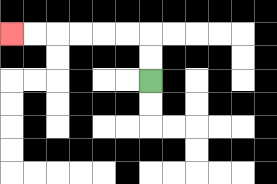{'start': '[6, 3]', 'end': '[0, 1]', 'path_directions': 'U,U,L,L,L,L,L,L', 'path_coordinates': '[[6, 3], [6, 2], [6, 1], [5, 1], [4, 1], [3, 1], [2, 1], [1, 1], [0, 1]]'}